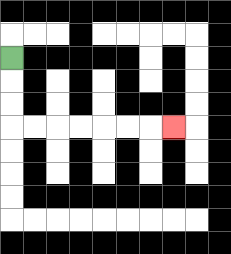{'start': '[0, 2]', 'end': '[7, 5]', 'path_directions': 'D,D,D,R,R,R,R,R,R,R', 'path_coordinates': '[[0, 2], [0, 3], [0, 4], [0, 5], [1, 5], [2, 5], [3, 5], [4, 5], [5, 5], [6, 5], [7, 5]]'}